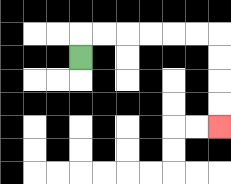{'start': '[3, 2]', 'end': '[9, 5]', 'path_directions': 'U,R,R,R,R,R,R,D,D,D,D', 'path_coordinates': '[[3, 2], [3, 1], [4, 1], [5, 1], [6, 1], [7, 1], [8, 1], [9, 1], [9, 2], [9, 3], [9, 4], [9, 5]]'}